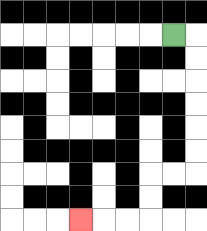{'start': '[7, 1]', 'end': '[3, 9]', 'path_directions': 'R,D,D,D,D,D,D,L,L,D,D,L,L,L', 'path_coordinates': '[[7, 1], [8, 1], [8, 2], [8, 3], [8, 4], [8, 5], [8, 6], [8, 7], [7, 7], [6, 7], [6, 8], [6, 9], [5, 9], [4, 9], [3, 9]]'}